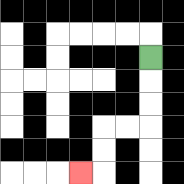{'start': '[6, 2]', 'end': '[3, 7]', 'path_directions': 'D,D,D,L,L,D,D,L', 'path_coordinates': '[[6, 2], [6, 3], [6, 4], [6, 5], [5, 5], [4, 5], [4, 6], [4, 7], [3, 7]]'}